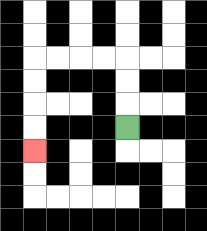{'start': '[5, 5]', 'end': '[1, 6]', 'path_directions': 'U,U,U,L,L,L,L,D,D,D,D', 'path_coordinates': '[[5, 5], [5, 4], [5, 3], [5, 2], [4, 2], [3, 2], [2, 2], [1, 2], [1, 3], [1, 4], [1, 5], [1, 6]]'}